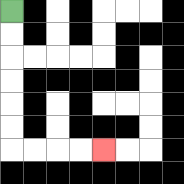{'start': '[0, 0]', 'end': '[4, 6]', 'path_directions': 'D,D,D,D,D,D,R,R,R,R', 'path_coordinates': '[[0, 0], [0, 1], [0, 2], [0, 3], [0, 4], [0, 5], [0, 6], [1, 6], [2, 6], [3, 6], [4, 6]]'}